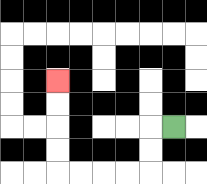{'start': '[7, 5]', 'end': '[2, 3]', 'path_directions': 'L,D,D,L,L,L,L,U,U,U,U', 'path_coordinates': '[[7, 5], [6, 5], [6, 6], [6, 7], [5, 7], [4, 7], [3, 7], [2, 7], [2, 6], [2, 5], [2, 4], [2, 3]]'}